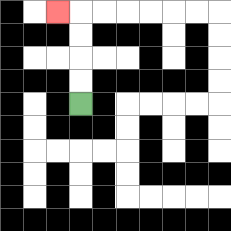{'start': '[3, 4]', 'end': '[2, 0]', 'path_directions': 'U,U,U,U,L', 'path_coordinates': '[[3, 4], [3, 3], [3, 2], [3, 1], [3, 0], [2, 0]]'}